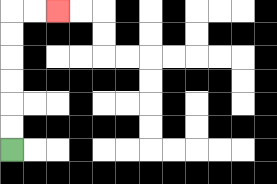{'start': '[0, 6]', 'end': '[2, 0]', 'path_directions': 'U,U,U,U,U,U,R,R', 'path_coordinates': '[[0, 6], [0, 5], [0, 4], [0, 3], [0, 2], [0, 1], [0, 0], [1, 0], [2, 0]]'}